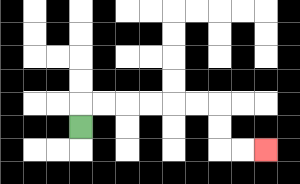{'start': '[3, 5]', 'end': '[11, 6]', 'path_directions': 'U,R,R,R,R,R,R,D,D,R,R', 'path_coordinates': '[[3, 5], [3, 4], [4, 4], [5, 4], [6, 4], [7, 4], [8, 4], [9, 4], [9, 5], [9, 6], [10, 6], [11, 6]]'}